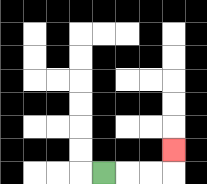{'start': '[4, 7]', 'end': '[7, 6]', 'path_directions': 'R,R,R,U', 'path_coordinates': '[[4, 7], [5, 7], [6, 7], [7, 7], [7, 6]]'}